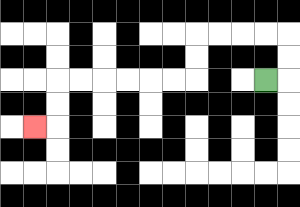{'start': '[11, 3]', 'end': '[1, 5]', 'path_directions': 'R,U,U,L,L,L,L,D,D,L,L,L,L,L,L,D,D,L', 'path_coordinates': '[[11, 3], [12, 3], [12, 2], [12, 1], [11, 1], [10, 1], [9, 1], [8, 1], [8, 2], [8, 3], [7, 3], [6, 3], [5, 3], [4, 3], [3, 3], [2, 3], [2, 4], [2, 5], [1, 5]]'}